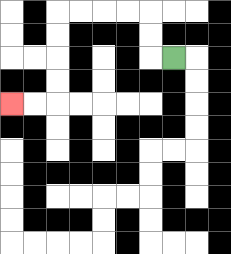{'start': '[7, 2]', 'end': '[0, 4]', 'path_directions': 'L,U,U,L,L,L,L,D,D,D,D,L,L', 'path_coordinates': '[[7, 2], [6, 2], [6, 1], [6, 0], [5, 0], [4, 0], [3, 0], [2, 0], [2, 1], [2, 2], [2, 3], [2, 4], [1, 4], [0, 4]]'}